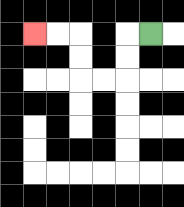{'start': '[6, 1]', 'end': '[1, 1]', 'path_directions': 'L,D,D,L,L,U,U,L,L', 'path_coordinates': '[[6, 1], [5, 1], [5, 2], [5, 3], [4, 3], [3, 3], [3, 2], [3, 1], [2, 1], [1, 1]]'}